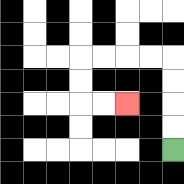{'start': '[7, 6]', 'end': '[5, 4]', 'path_directions': 'U,U,U,U,L,L,L,L,D,D,R,R', 'path_coordinates': '[[7, 6], [7, 5], [7, 4], [7, 3], [7, 2], [6, 2], [5, 2], [4, 2], [3, 2], [3, 3], [3, 4], [4, 4], [5, 4]]'}